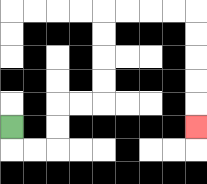{'start': '[0, 5]', 'end': '[8, 5]', 'path_directions': 'D,R,R,U,U,R,R,U,U,U,U,R,R,R,R,D,D,D,D,D', 'path_coordinates': '[[0, 5], [0, 6], [1, 6], [2, 6], [2, 5], [2, 4], [3, 4], [4, 4], [4, 3], [4, 2], [4, 1], [4, 0], [5, 0], [6, 0], [7, 0], [8, 0], [8, 1], [8, 2], [8, 3], [8, 4], [8, 5]]'}